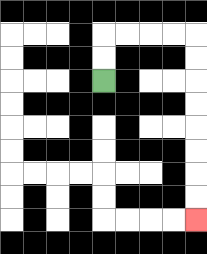{'start': '[4, 3]', 'end': '[8, 9]', 'path_directions': 'U,U,R,R,R,R,D,D,D,D,D,D,D,D', 'path_coordinates': '[[4, 3], [4, 2], [4, 1], [5, 1], [6, 1], [7, 1], [8, 1], [8, 2], [8, 3], [8, 4], [8, 5], [8, 6], [8, 7], [8, 8], [8, 9]]'}